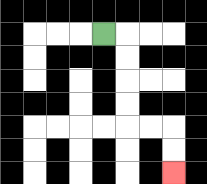{'start': '[4, 1]', 'end': '[7, 7]', 'path_directions': 'R,D,D,D,D,R,R,D,D', 'path_coordinates': '[[4, 1], [5, 1], [5, 2], [5, 3], [5, 4], [5, 5], [6, 5], [7, 5], [7, 6], [7, 7]]'}